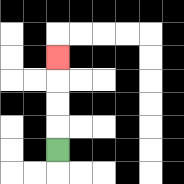{'start': '[2, 6]', 'end': '[2, 2]', 'path_directions': 'U,U,U,U', 'path_coordinates': '[[2, 6], [2, 5], [2, 4], [2, 3], [2, 2]]'}